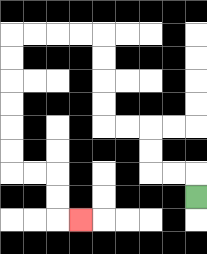{'start': '[8, 8]', 'end': '[3, 9]', 'path_directions': 'U,L,L,U,U,L,L,U,U,U,U,L,L,L,L,D,D,D,D,D,D,R,R,D,D,R', 'path_coordinates': '[[8, 8], [8, 7], [7, 7], [6, 7], [6, 6], [6, 5], [5, 5], [4, 5], [4, 4], [4, 3], [4, 2], [4, 1], [3, 1], [2, 1], [1, 1], [0, 1], [0, 2], [0, 3], [0, 4], [0, 5], [0, 6], [0, 7], [1, 7], [2, 7], [2, 8], [2, 9], [3, 9]]'}